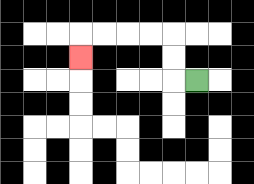{'start': '[8, 3]', 'end': '[3, 2]', 'path_directions': 'L,U,U,L,L,L,L,D', 'path_coordinates': '[[8, 3], [7, 3], [7, 2], [7, 1], [6, 1], [5, 1], [4, 1], [3, 1], [3, 2]]'}